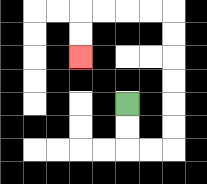{'start': '[5, 4]', 'end': '[3, 2]', 'path_directions': 'D,D,R,R,U,U,U,U,U,U,L,L,L,L,D,D', 'path_coordinates': '[[5, 4], [5, 5], [5, 6], [6, 6], [7, 6], [7, 5], [7, 4], [7, 3], [7, 2], [7, 1], [7, 0], [6, 0], [5, 0], [4, 0], [3, 0], [3, 1], [3, 2]]'}